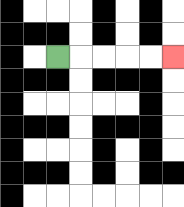{'start': '[2, 2]', 'end': '[7, 2]', 'path_directions': 'R,R,R,R,R', 'path_coordinates': '[[2, 2], [3, 2], [4, 2], [5, 2], [6, 2], [7, 2]]'}